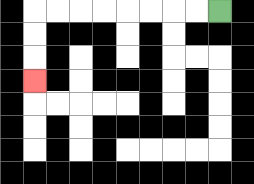{'start': '[9, 0]', 'end': '[1, 3]', 'path_directions': 'L,L,L,L,L,L,L,L,D,D,D', 'path_coordinates': '[[9, 0], [8, 0], [7, 0], [6, 0], [5, 0], [4, 0], [3, 0], [2, 0], [1, 0], [1, 1], [1, 2], [1, 3]]'}